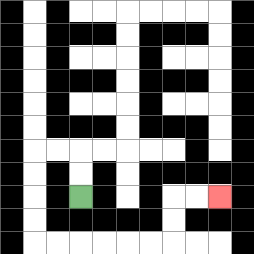{'start': '[3, 8]', 'end': '[9, 8]', 'path_directions': 'U,U,L,L,D,D,D,D,R,R,R,R,R,R,U,U,R,R', 'path_coordinates': '[[3, 8], [3, 7], [3, 6], [2, 6], [1, 6], [1, 7], [1, 8], [1, 9], [1, 10], [2, 10], [3, 10], [4, 10], [5, 10], [6, 10], [7, 10], [7, 9], [7, 8], [8, 8], [9, 8]]'}